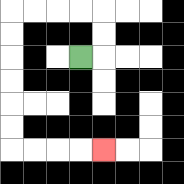{'start': '[3, 2]', 'end': '[4, 6]', 'path_directions': 'R,U,U,L,L,L,L,D,D,D,D,D,D,R,R,R,R', 'path_coordinates': '[[3, 2], [4, 2], [4, 1], [4, 0], [3, 0], [2, 0], [1, 0], [0, 0], [0, 1], [0, 2], [0, 3], [0, 4], [0, 5], [0, 6], [1, 6], [2, 6], [3, 6], [4, 6]]'}